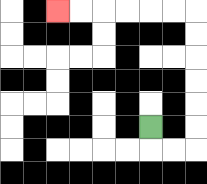{'start': '[6, 5]', 'end': '[2, 0]', 'path_directions': 'D,R,R,U,U,U,U,U,U,L,L,L,L,L,L', 'path_coordinates': '[[6, 5], [6, 6], [7, 6], [8, 6], [8, 5], [8, 4], [8, 3], [8, 2], [8, 1], [8, 0], [7, 0], [6, 0], [5, 0], [4, 0], [3, 0], [2, 0]]'}